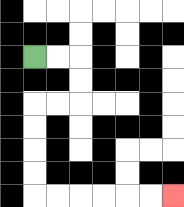{'start': '[1, 2]', 'end': '[7, 8]', 'path_directions': 'R,R,D,D,L,L,D,D,D,D,R,R,R,R,R,R', 'path_coordinates': '[[1, 2], [2, 2], [3, 2], [3, 3], [3, 4], [2, 4], [1, 4], [1, 5], [1, 6], [1, 7], [1, 8], [2, 8], [3, 8], [4, 8], [5, 8], [6, 8], [7, 8]]'}